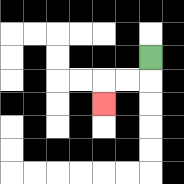{'start': '[6, 2]', 'end': '[4, 4]', 'path_directions': 'D,L,L,D', 'path_coordinates': '[[6, 2], [6, 3], [5, 3], [4, 3], [4, 4]]'}